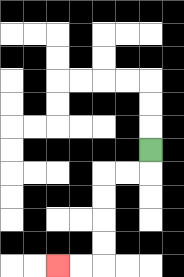{'start': '[6, 6]', 'end': '[2, 11]', 'path_directions': 'D,L,L,D,D,D,D,L,L', 'path_coordinates': '[[6, 6], [6, 7], [5, 7], [4, 7], [4, 8], [4, 9], [4, 10], [4, 11], [3, 11], [2, 11]]'}